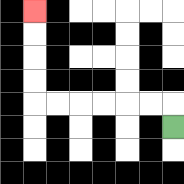{'start': '[7, 5]', 'end': '[1, 0]', 'path_directions': 'U,L,L,L,L,L,L,U,U,U,U', 'path_coordinates': '[[7, 5], [7, 4], [6, 4], [5, 4], [4, 4], [3, 4], [2, 4], [1, 4], [1, 3], [1, 2], [1, 1], [1, 0]]'}